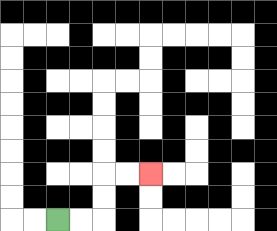{'start': '[2, 9]', 'end': '[6, 7]', 'path_directions': 'R,R,U,U,R,R', 'path_coordinates': '[[2, 9], [3, 9], [4, 9], [4, 8], [4, 7], [5, 7], [6, 7]]'}